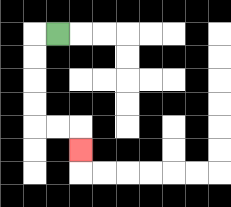{'start': '[2, 1]', 'end': '[3, 6]', 'path_directions': 'L,D,D,D,D,R,R,D', 'path_coordinates': '[[2, 1], [1, 1], [1, 2], [1, 3], [1, 4], [1, 5], [2, 5], [3, 5], [3, 6]]'}